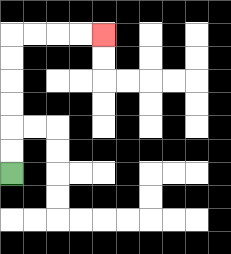{'start': '[0, 7]', 'end': '[4, 1]', 'path_directions': 'U,U,U,U,U,U,R,R,R,R', 'path_coordinates': '[[0, 7], [0, 6], [0, 5], [0, 4], [0, 3], [0, 2], [0, 1], [1, 1], [2, 1], [3, 1], [4, 1]]'}